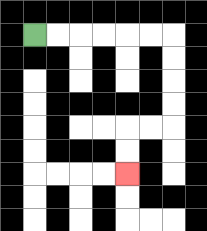{'start': '[1, 1]', 'end': '[5, 7]', 'path_directions': 'R,R,R,R,R,R,D,D,D,D,L,L,D,D', 'path_coordinates': '[[1, 1], [2, 1], [3, 1], [4, 1], [5, 1], [6, 1], [7, 1], [7, 2], [7, 3], [7, 4], [7, 5], [6, 5], [5, 5], [5, 6], [5, 7]]'}